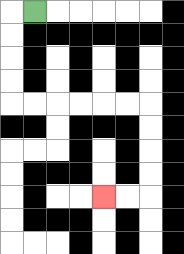{'start': '[1, 0]', 'end': '[4, 8]', 'path_directions': 'L,D,D,D,D,R,R,R,R,R,R,D,D,D,D,L,L', 'path_coordinates': '[[1, 0], [0, 0], [0, 1], [0, 2], [0, 3], [0, 4], [1, 4], [2, 4], [3, 4], [4, 4], [5, 4], [6, 4], [6, 5], [6, 6], [6, 7], [6, 8], [5, 8], [4, 8]]'}